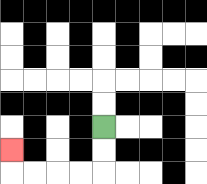{'start': '[4, 5]', 'end': '[0, 6]', 'path_directions': 'D,D,L,L,L,L,U', 'path_coordinates': '[[4, 5], [4, 6], [4, 7], [3, 7], [2, 7], [1, 7], [0, 7], [0, 6]]'}